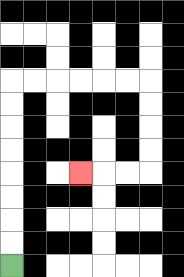{'start': '[0, 11]', 'end': '[3, 7]', 'path_directions': 'U,U,U,U,U,U,U,U,R,R,R,R,R,R,D,D,D,D,L,L,L', 'path_coordinates': '[[0, 11], [0, 10], [0, 9], [0, 8], [0, 7], [0, 6], [0, 5], [0, 4], [0, 3], [1, 3], [2, 3], [3, 3], [4, 3], [5, 3], [6, 3], [6, 4], [6, 5], [6, 6], [6, 7], [5, 7], [4, 7], [3, 7]]'}